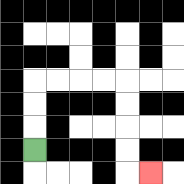{'start': '[1, 6]', 'end': '[6, 7]', 'path_directions': 'U,U,U,R,R,R,R,D,D,D,D,R', 'path_coordinates': '[[1, 6], [1, 5], [1, 4], [1, 3], [2, 3], [3, 3], [4, 3], [5, 3], [5, 4], [5, 5], [5, 6], [5, 7], [6, 7]]'}